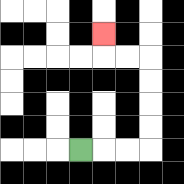{'start': '[3, 6]', 'end': '[4, 1]', 'path_directions': 'R,R,R,U,U,U,U,L,L,U', 'path_coordinates': '[[3, 6], [4, 6], [5, 6], [6, 6], [6, 5], [6, 4], [6, 3], [6, 2], [5, 2], [4, 2], [4, 1]]'}